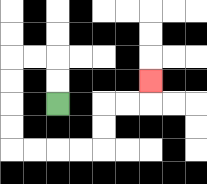{'start': '[2, 4]', 'end': '[6, 3]', 'path_directions': 'U,U,L,L,D,D,D,D,R,R,R,R,U,U,R,R,U', 'path_coordinates': '[[2, 4], [2, 3], [2, 2], [1, 2], [0, 2], [0, 3], [0, 4], [0, 5], [0, 6], [1, 6], [2, 6], [3, 6], [4, 6], [4, 5], [4, 4], [5, 4], [6, 4], [6, 3]]'}